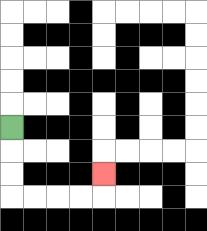{'start': '[0, 5]', 'end': '[4, 7]', 'path_directions': 'D,D,D,R,R,R,R,U', 'path_coordinates': '[[0, 5], [0, 6], [0, 7], [0, 8], [1, 8], [2, 8], [3, 8], [4, 8], [4, 7]]'}